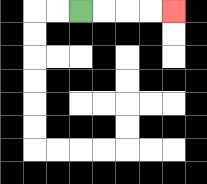{'start': '[3, 0]', 'end': '[7, 0]', 'path_directions': 'R,R,R,R', 'path_coordinates': '[[3, 0], [4, 0], [5, 0], [6, 0], [7, 0]]'}